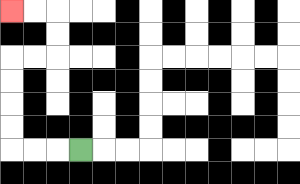{'start': '[3, 6]', 'end': '[0, 0]', 'path_directions': 'L,L,L,U,U,U,U,R,R,U,U,L,L', 'path_coordinates': '[[3, 6], [2, 6], [1, 6], [0, 6], [0, 5], [0, 4], [0, 3], [0, 2], [1, 2], [2, 2], [2, 1], [2, 0], [1, 0], [0, 0]]'}